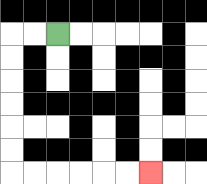{'start': '[2, 1]', 'end': '[6, 7]', 'path_directions': 'L,L,D,D,D,D,D,D,R,R,R,R,R,R', 'path_coordinates': '[[2, 1], [1, 1], [0, 1], [0, 2], [0, 3], [0, 4], [0, 5], [0, 6], [0, 7], [1, 7], [2, 7], [3, 7], [4, 7], [5, 7], [6, 7]]'}